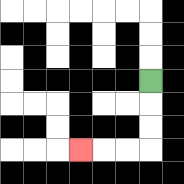{'start': '[6, 3]', 'end': '[3, 6]', 'path_directions': 'D,D,D,L,L,L', 'path_coordinates': '[[6, 3], [6, 4], [6, 5], [6, 6], [5, 6], [4, 6], [3, 6]]'}